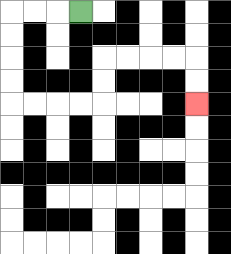{'start': '[3, 0]', 'end': '[8, 4]', 'path_directions': 'L,L,L,D,D,D,D,R,R,R,R,U,U,R,R,R,R,D,D', 'path_coordinates': '[[3, 0], [2, 0], [1, 0], [0, 0], [0, 1], [0, 2], [0, 3], [0, 4], [1, 4], [2, 4], [3, 4], [4, 4], [4, 3], [4, 2], [5, 2], [6, 2], [7, 2], [8, 2], [8, 3], [8, 4]]'}